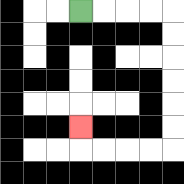{'start': '[3, 0]', 'end': '[3, 5]', 'path_directions': 'R,R,R,R,D,D,D,D,D,D,L,L,L,L,U', 'path_coordinates': '[[3, 0], [4, 0], [5, 0], [6, 0], [7, 0], [7, 1], [7, 2], [7, 3], [7, 4], [7, 5], [7, 6], [6, 6], [5, 6], [4, 6], [3, 6], [3, 5]]'}